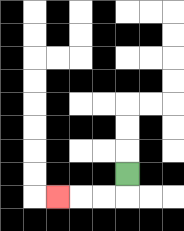{'start': '[5, 7]', 'end': '[2, 8]', 'path_directions': 'D,L,L,L', 'path_coordinates': '[[5, 7], [5, 8], [4, 8], [3, 8], [2, 8]]'}